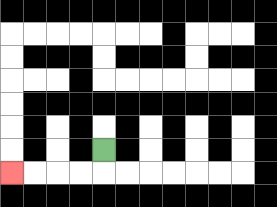{'start': '[4, 6]', 'end': '[0, 7]', 'path_directions': 'D,L,L,L,L', 'path_coordinates': '[[4, 6], [4, 7], [3, 7], [2, 7], [1, 7], [0, 7]]'}